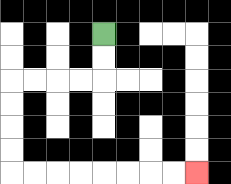{'start': '[4, 1]', 'end': '[8, 7]', 'path_directions': 'D,D,L,L,L,L,D,D,D,D,R,R,R,R,R,R,R,R', 'path_coordinates': '[[4, 1], [4, 2], [4, 3], [3, 3], [2, 3], [1, 3], [0, 3], [0, 4], [0, 5], [0, 6], [0, 7], [1, 7], [2, 7], [3, 7], [4, 7], [5, 7], [6, 7], [7, 7], [8, 7]]'}